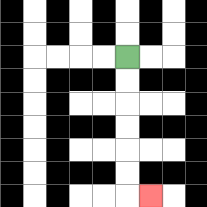{'start': '[5, 2]', 'end': '[6, 8]', 'path_directions': 'D,D,D,D,D,D,R', 'path_coordinates': '[[5, 2], [5, 3], [5, 4], [5, 5], [5, 6], [5, 7], [5, 8], [6, 8]]'}